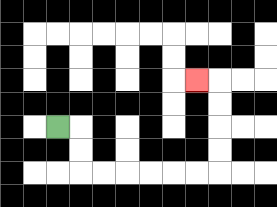{'start': '[2, 5]', 'end': '[8, 3]', 'path_directions': 'R,D,D,R,R,R,R,R,R,U,U,U,U,L', 'path_coordinates': '[[2, 5], [3, 5], [3, 6], [3, 7], [4, 7], [5, 7], [6, 7], [7, 7], [8, 7], [9, 7], [9, 6], [9, 5], [9, 4], [9, 3], [8, 3]]'}